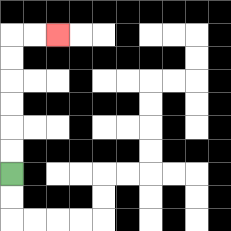{'start': '[0, 7]', 'end': '[2, 1]', 'path_directions': 'U,U,U,U,U,U,R,R', 'path_coordinates': '[[0, 7], [0, 6], [0, 5], [0, 4], [0, 3], [0, 2], [0, 1], [1, 1], [2, 1]]'}